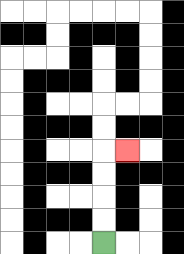{'start': '[4, 10]', 'end': '[5, 6]', 'path_directions': 'U,U,U,U,R', 'path_coordinates': '[[4, 10], [4, 9], [4, 8], [4, 7], [4, 6], [5, 6]]'}